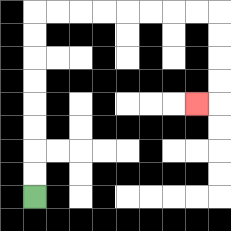{'start': '[1, 8]', 'end': '[8, 4]', 'path_directions': 'U,U,U,U,U,U,U,U,R,R,R,R,R,R,R,R,D,D,D,D,L', 'path_coordinates': '[[1, 8], [1, 7], [1, 6], [1, 5], [1, 4], [1, 3], [1, 2], [1, 1], [1, 0], [2, 0], [3, 0], [4, 0], [5, 0], [6, 0], [7, 0], [8, 0], [9, 0], [9, 1], [9, 2], [9, 3], [9, 4], [8, 4]]'}